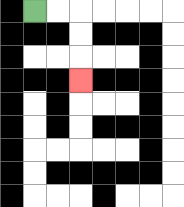{'start': '[1, 0]', 'end': '[3, 3]', 'path_directions': 'R,R,D,D,D', 'path_coordinates': '[[1, 0], [2, 0], [3, 0], [3, 1], [3, 2], [3, 3]]'}